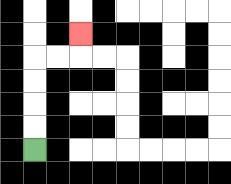{'start': '[1, 6]', 'end': '[3, 1]', 'path_directions': 'U,U,U,U,R,R,U', 'path_coordinates': '[[1, 6], [1, 5], [1, 4], [1, 3], [1, 2], [2, 2], [3, 2], [3, 1]]'}